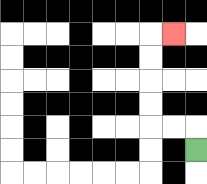{'start': '[8, 6]', 'end': '[7, 1]', 'path_directions': 'U,L,L,U,U,U,U,R', 'path_coordinates': '[[8, 6], [8, 5], [7, 5], [6, 5], [6, 4], [6, 3], [6, 2], [6, 1], [7, 1]]'}